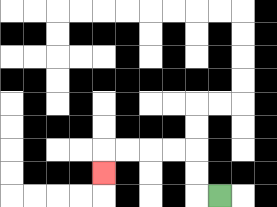{'start': '[9, 8]', 'end': '[4, 7]', 'path_directions': 'L,U,U,L,L,L,L,D', 'path_coordinates': '[[9, 8], [8, 8], [8, 7], [8, 6], [7, 6], [6, 6], [5, 6], [4, 6], [4, 7]]'}